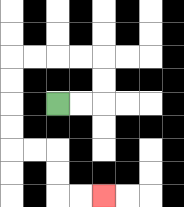{'start': '[2, 4]', 'end': '[4, 8]', 'path_directions': 'R,R,U,U,L,L,L,L,D,D,D,D,R,R,D,D,R,R', 'path_coordinates': '[[2, 4], [3, 4], [4, 4], [4, 3], [4, 2], [3, 2], [2, 2], [1, 2], [0, 2], [0, 3], [0, 4], [0, 5], [0, 6], [1, 6], [2, 6], [2, 7], [2, 8], [3, 8], [4, 8]]'}